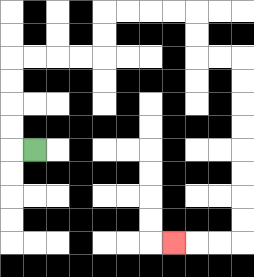{'start': '[1, 6]', 'end': '[7, 10]', 'path_directions': 'L,U,U,U,U,R,R,R,R,U,U,R,R,R,R,D,D,R,R,D,D,D,D,D,D,D,D,L,L,L', 'path_coordinates': '[[1, 6], [0, 6], [0, 5], [0, 4], [0, 3], [0, 2], [1, 2], [2, 2], [3, 2], [4, 2], [4, 1], [4, 0], [5, 0], [6, 0], [7, 0], [8, 0], [8, 1], [8, 2], [9, 2], [10, 2], [10, 3], [10, 4], [10, 5], [10, 6], [10, 7], [10, 8], [10, 9], [10, 10], [9, 10], [8, 10], [7, 10]]'}